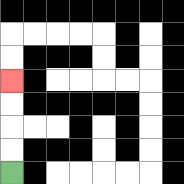{'start': '[0, 7]', 'end': '[0, 3]', 'path_directions': 'U,U,U,U', 'path_coordinates': '[[0, 7], [0, 6], [0, 5], [0, 4], [0, 3]]'}